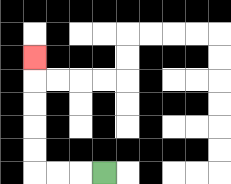{'start': '[4, 7]', 'end': '[1, 2]', 'path_directions': 'L,L,L,U,U,U,U,U', 'path_coordinates': '[[4, 7], [3, 7], [2, 7], [1, 7], [1, 6], [1, 5], [1, 4], [1, 3], [1, 2]]'}